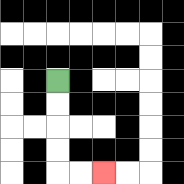{'start': '[2, 3]', 'end': '[4, 7]', 'path_directions': 'D,D,D,D,R,R', 'path_coordinates': '[[2, 3], [2, 4], [2, 5], [2, 6], [2, 7], [3, 7], [4, 7]]'}